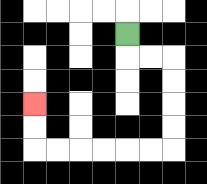{'start': '[5, 1]', 'end': '[1, 4]', 'path_directions': 'D,R,R,D,D,D,D,L,L,L,L,L,L,U,U', 'path_coordinates': '[[5, 1], [5, 2], [6, 2], [7, 2], [7, 3], [7, 4], [7, 5], [7, 6], [6, 6], [5, 6], [4, 6], [3, 6], [2, 6], [1, 6], [1, 5], [1, 4]]'}